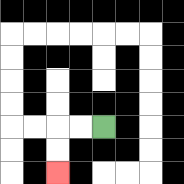{'start': '[4, 5]', 'end': '[2, 7]', 'path_directions': 'L,L,D,D', 'path_coordinates': '[[4, 5], [3, 5], [2, 5], [2, 6], [2, 7]]'}